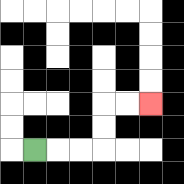{'start': '[1, 6]', 'end': '[6, 4]', 'path_directions': 'R,R,R,U,U,R,R', 'path_coordinates': '[[1, 6], [2, 6], [3, 6], [4, 6], [4, 5], [4, 4], [5, 4], [6, 4]]'}